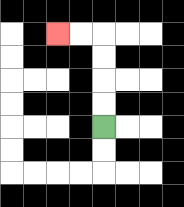{'start': '[4, 5]', 'end': '[2, 1]', 'path_directions': 'U,U,U,U,L,L', 'path_coordinates': '[[4, 5], [4, 4], [4, 3], [4, 2], [4, 1], [3, 1], [2, 1]]'}